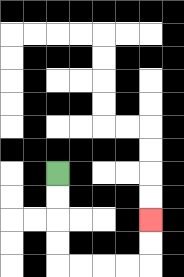{'start': '[2, 7]', 'end': '[6, 9]', 'path_directions': 'D,D,D,D,R,R,R,R,U,U', 'path_coordinates': '[[2, 7], [2, 8], [2, 9], [2, 10], [2, 11], [3, 11], [4, 11], [5, 11], [6, 11], [6, 10], [6, 9]]'}